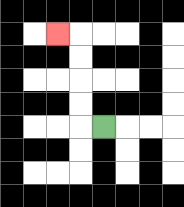{'start': '[4, 5]', 'end': '[2, 1]', 'path_directions': 'L,U,U,U,U,L', 'path_coordinates': '[[4, 5], [3, 5], [3, 4], [3, 3], [3, 2], [3, 1], [2, 1]]'}